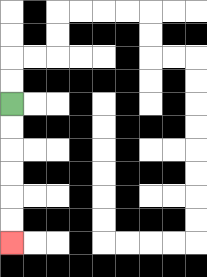{'start': '[0, 4]', 'end': '[0, 10]', 'path_directions': 'D,D,D,D,D,D', 'path_coordinates': '[[0, 4], [0, 5], [0, 6], [0, 7], [0, 8], [0, 9], [0, 10]]'}